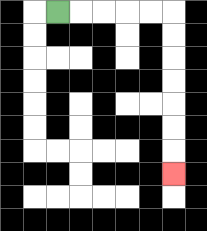{'start': '[2, 0]', 'end': '[7, 7]', 'path_directions': 'R,R,R,R,R,D,D,D,D,D,D,D', 'path_coordinates': '[[2, 0], [3, 0], [4, 0], [5, 0], [6, 0], [7, 0], [7, 1], [7, 2], [7, 3], [7, 4], [7, 5], [7, 6], [7, 7]]'}